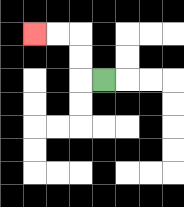{'start': '[4, 3]', 'end': '[1, 1]', 'path_directions': 'L,U,U,L,L', 'path_coordinates': '[[4, 3], [3, 3], [3, 2], [3, 1], [2, 1], [1, 1]]'}